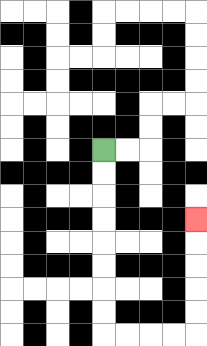{'start': '[4, 6]', 'end': '[8, 9]', 'path_directions': 'D,D,D,D,D,D,D,D,R,R,R,R,U,U,U,U,U', 'path_coordinates': '[[4, 6], [4, 7], [4, 8], [4, 9], [4, 10], [4, 11], [4, 12], [4, 13], [4, 14], [5, 14], [6, 14], [7, 14], [8, 14], [8, 13], [8, 12], [8, 11], [8, 10], [8, 9]]'}